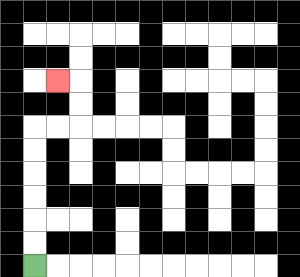{'start': '[1, 11]', 'end': '[2, 3]', 'path_directions': 'U,U,U,U,U,U,R,R,U,U,L', 'path_coordinates': '[[1, 11], [1, 10], [1, 9], [1, 8], [1, 7], [1, 6], [1, 5], [2, 5], [3, 5], [3, 4], [3, 3], [2, 3]]'}